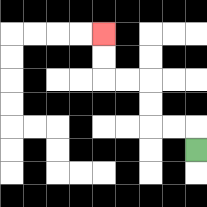{'start': '[8, 6]', 'end': '[4, 1]', 'path_directions': 'U,L,L,U,U,L,L,U,U', 'path_coordinates': '[[8, 6], [8, 5], [7, 5], [6, 5], [6, 4], [6, 3], [5, 3], [4, 3], [4, 2], [4, 1]]'}